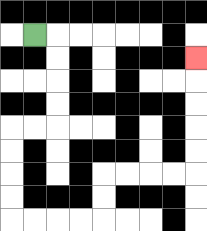{'start': '[1, 1]', 'end': '[8, 2]', 'path_directions': 'R,D,D,D,D,L,L,D,D,D,D,R,R,R,R,U,U,R,R,R,R,U,U,U,U,U', 'path_coordinates': '[[1, 1], [2, 1], [2, 2], [2, 3], [2, 4], [2, 5], [1, 5], [0, 5], [0, 6], [0, 7], [0, 8], [0, 9], [1, 9], [2, 9], [3, 9], [4, 9], [4, 8], [4, 7], [5, 7], [6, 7], [7, 7], [8, 7], [8, 6], [8, 5], [8, 4], [8, 3], [8, 2]]'}